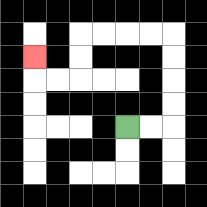{'start': '[5, 5]', 'end': '[1, 2]', 'path_directions': 'R,R,U,U,U,U,L,L,L,L,D,D,L,L,U', 'path_coordinates': '[[5, 5], [6, 5], [7, 5], [7, 4], [7, 3], [7, 2], [7, 1], [6, 1], [5, 1], [4, 1], [3, 1], [3, 2], [3, 3], [2, 3], [1, 3], [1, 2]]'}